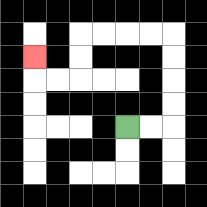{'start': '[5, 5]', 'end': '[1, 2]', 'path_directions': 'R,R,U,U,U,U,L,L,L,L,D,D,L,L,U', 'path_coordinates': '[[5, 5], [6, 5], [7, 5], [7, 4], [7, 3], [7, 2], [7, 1], [6, 1], [5, 1], [4, 1], [3, 1], [3, 2], [3, 3], [2, 3], [1, 3], [1, 2]]'}